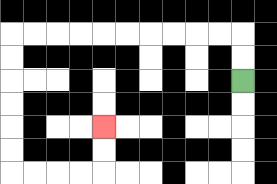{'start': '[10, 3]', 'end': '[4, 5]', 'path_directions': 'U,U,L,L,L,L,L,L,L,L,L,L,D,D,D,D,D,D,R,R,R,R,U,U', 'path_coordinates': '[[10, 3], [10, 2], [10, 1], [9, 1], [8, 1], [7, 1], [6, 1], [5, 1], [4, 1], [3, 1], [2, 1], [1, 1], [0, 1], [0, 2], [0, 3], [0, 4], [0, 5], [0, 6], [0, 7], [1, 7], [2, 7], [3, 7], [4, 7], [4, 6], [4, 5]]'}